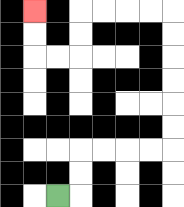{'start': '[2, 8]', 'end': '[1, 0]', 'path_directions': 'R,U,U,R,R,R,R,U,U,U,U,U,U,L,L,L,L,D,D,L,L,U,U', 'path_coordinates': '[[2, 8], [3, 8], [3, 7], [3, 6], [4, 6], [5, 6], [6, 6], [7, 6], [7, 5], [7, 4], [7, 3], [7, 2], [7, 1], [7, 0], [6, 0], [5, 0], [4, 0], [3, 0], [3, 1], [3, 2], [2, 2], [1, 2], [1, 1], [1, 0]]'}